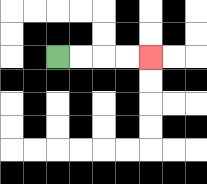{'start': '[2, 2]', 'end': '[6, 2]', 'path_directions': 'R,R,R,R', 'path_coordinates': '[[2, 2], [3, 2], [4, 2], [5, 2], [6, 2]]'}